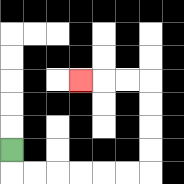{'start': '[0, 6]', 'end': '[3, 3]', 'path_directions': 'D,R,R,R,R,R,R,U,U,U,U,L,L,L', 'path_coordinates': '[[0, 6], [0, 7], [1, 7], [2, 7], [3, 7], [4, 7], [5, 7], [6, 7], [6, 6], [6, 5], [6, 4], [6, 3], [5, 3], [4, 3], [3, 3]]'}